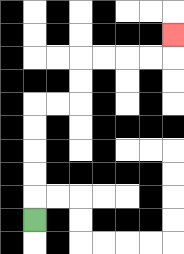{'start': '[1, 9]', 'end': '[7, 1]', 'path_directions': 'U,U,U,U,U,R,R,U,U,R,R,R,R,U', 'path_coordinates': '[[1, 9], [1, 8], [1, 7], [1, 6], [1, 5], [1, 4], [2, 4], [3, 4], [3, 3], [3, 2], [4, 2], [5, 2], [6, 2], [7, 2], [7, 1]]'}